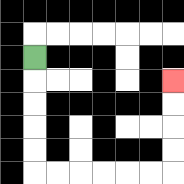{'start': '[1, 2]', 'end': '[7, 3]', 'path_directions': 'D,D,D,D,D,R,R,R,R,R,R,U,U,U,U', 'path_coordinates': '[[1, 2], [1, 3], [1, 4], [1, 5], [1, 6], [1, 7], [2, 7], [3, 7], [4, 7], [5, 7], [6, 7], [7, 7], [7, 6], [7, 5], [7, 4], [7, 3]]'}